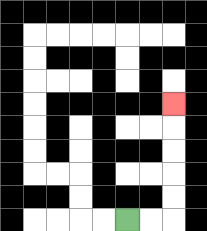{'start': '[5, 9]', 'end': '[7, 4]', 'path_directions': 'R,R,U,U,U,U,U', 'path_coordinates': '[[5, 9], [6, 9], [7, 9], [7, 8], [7, 7], [7, 6], [7, 5], [7, 4]]'}